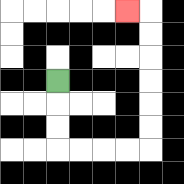{'start': '[2, 3]', 'end': '[5, 0]', 'path_directions': 'D,D,D,R,R,R,R,U,U,U,U,U,U,L', 'path_coordinates': '[[2, 3], [2, 4], [2, 5], [2, 6], [3, 6], [4, 6], [5, 6], [6, 6], [6, 5], [6, 4], [6, 3], [6, 2], [6, 1], [6, 0], [5, 0]]'}